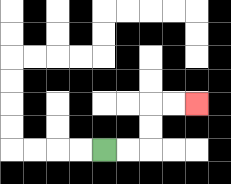{'start': '[4, 6]', 'end': '[8, 4]', 'path_directions': 'R,R,U,U,R,R', 'path_coordinates': '[[4, 6], [5, 6], [6, 6], [6, 5], [6, 4], [7, 4], [8, 4]]'}